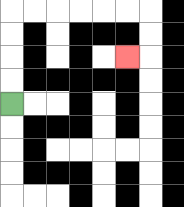{'start': '[0, 4]', 'end': '[5, 2]', 'path_directions': 'U,U,U,U,R,R,R,R,R,R,D,D,L', 'path_coordinates': '[[0, 4], [0, 3], [0, 2], [0, 1], [0, 0], [1, 0], [2, 0], [3, 0], [4, 0], [5, 0], [6, 0], [6, 1], [6, 2], [5, 2]]'}